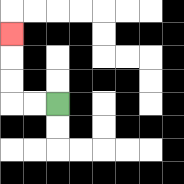{'start': '[2, 4]', 'end': '[0, 1]', 'path_directions': 'L,L,U,U,U', 'path_coordinates': '[[2, 4], [1, 4], [0, 4], [0, 3], [0, 2], [0, 1]]'}